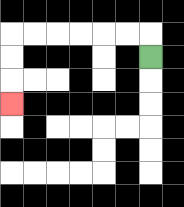{'start': '[6, 2]', 'end': '[0, 4]', 'path_directions': 'U,L,L,L,L,L,L,D,D,D', 'path_coordinates': '[[6, 2], [6, 1], [5, 1], [4, 1], [3, 1], [2, 1], [1, 1], [0, 1], [0, 2], [0, 3], [0, 4]]'}